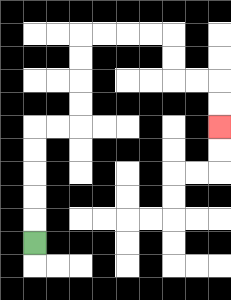{'start': '[1, 10]', 'end': '[9, 5]', 'path_directions': 'U,U,U,U,U,R,R,U,U,U,U,R,R,R,R,D,D,R,R,D,D', 'path_coordinates': '[[1, 10], [1, 9], [1, 8], [1, 7], [1, 6], [1, 5], [2, 5], [3, 5], [3, 4], [3, 3], [3, 2], [3, 1], [4, 1], [5, 1], [6, 1], [7, 1], [7, 2], [7, 3], [8, 3], [9, 3], [9, 4], [9, 5]]'}